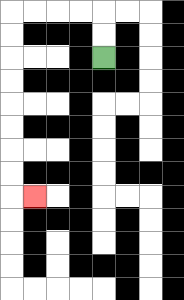{'start': '[4, 2]', 'end': '[1, 8]', 'path_directions': 'U,U,L,L,L,L,D,D,D,D,D,D,D,D,R', 'path_coordinates': '[[4, 2], [4, 1], [4, 0], [3, 0], [2, 0], [1, 0], [0, 0], [0, 1], [0, 2], [0, 3], [0, 4], [0, 5], [0, 6], [0, 7], [0, 8], [1, 8]]'}